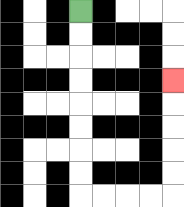{'start': '[3, 0]', 'end': '[7, 3]', 'path_directions': 'D,D,D,D,D,D,D,D,R,R,R,R,U,U,U,U,U', 'path_coordinates': '[[3, 0], [3, 1], [3, 2], [3, 3], [3, 4], [3, 5], [3, 6], [3, 7], [3, 8], [4, 8], [5, 8], [6, 8], [7, 8], [7, 7], [7, 6], [7, 5], [7, 4], [7, 3]]'}